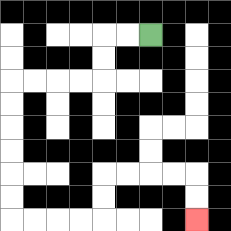{'start': '[6, 1]', 'end': '[8, 9]', 'path_directions': 'L,L,D,D,L,L,L,L,D,D,D,D,D,D,R,R,R,R,U,U,R,R,R,R,D,D', 'path_coordinates': '[[6, 1], [5, 1], [4, 1], [4, 2], [4, 3], [3, 3], [2, 3], [1, 3], [0, 3], [0, 4], [0, 5], [0, 6], [0, 7], [0, 8], [0, 9], [1, 9], [2, 9], [3, 9], [4, 9], [4, 8], [4, 7], [5, 7], [6, 7], [7, 7], [8, 7], [8, 8], [8, 9]]'}